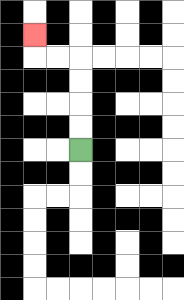{'start': '[3, 6]', 'end': '[1, 1]', 'path_directions': 'U,U,U,U,L,L,U', 'path_coordinates': '[[3, 6], [3, 5], [3, 4], [3, 3], [3, 2], [2, 2], [1, 2], [1, 1]]'}